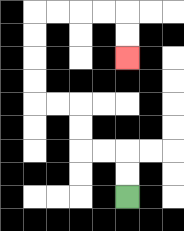{'start': '[5, 8]', 'end': '[5, 2]', 'path_directions': 'U,U,L,L,U,U,L,L,U,U,U,U,R,R,R,R,D,D', 'path_coordinates': '[[5, 8], [5, 7], [5, 6], [4, 6], [3, 6], [3, 5], [3, 4], [2, 4], [1, 4], [1, 3], [1, 2], [1, 1], [1, 0], [2, 0], [3, 0], [4, 0], [5, 0], [5, 1], [5, 2]]'}